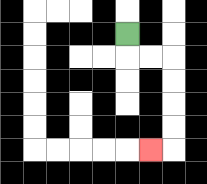{'start': '[5, 1]', 'end': '[6, 6]', 'path_directions': 'D,R,R,D,D,D,D,L', 'path_coordinates': '[[5, 1], [5, 2], [6, 2], [7, 2], [7, 3], [7, 4], [7, 5], [7, 6], [6, 6]]'}